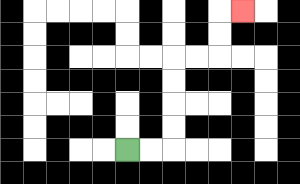{'start': '[5, 6]', 'end': '[10, 0]', 'path_directions': 'R,R,U,U,U,U,R,R,U,U,R', 'path_coordinates': '[[5, 6], [6, 6], [7, 6], [7, 5], [7, 4], [7, 3], [7, 2], [8, 2], [9, 2], [9, 1], [9, 0], [10, 0]]'}